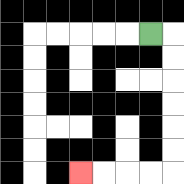{'start': '[6, 1]', 'end': '[3, 7]', 'path_directions': 'R,D,D,D,D,D,D,L,L,L,L', 'path_coordinates': '[[6, 1], [7, 1], [7, 2], [7, 3], [7, 4], [7, 5], [7, 6], [7, 7], [6, 7], [5, 7], [4, 7], [3, 7]]'}